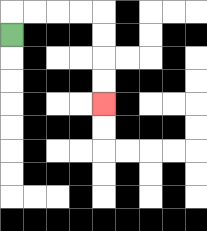{'start': '[0, 1]', 'end': '[4, 4]', 'path_directions': 'U,R,R,R,R,D,D,D,D', 'path_coordinates': '[[0, 1], [0, 0], [1, 0], [2, 0], [3, 0], [4, 0], [4, 1], [4, 2], [4, 3], [4, 4]]'}